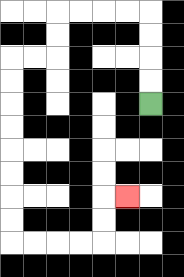{'start': '[6, 4]', 'end': '[5, 8]', 'path_directions': 'U,U,U,U,L,L,L,L,D,D,L,L,D,D,D,D,D,D,D,D,R,R,R,R,U,U,R', 'path_coordinates': '[[6, 4], [6, 3], [6, 2], [6, 1], [6, 0], [5, 0], [4, 0], [3, 0], [2, 0], [2, 1], [2, 2], [1, 2], [0, 2], [0, 3], [0, 4], [0, 5], [0, 6], [0, 7], [0, 8], [0, 9], [0, 10], [1, 10], [2, 10], [3, 10], [4, 10], [4, 9], [4, 8], [5, 8]]'}